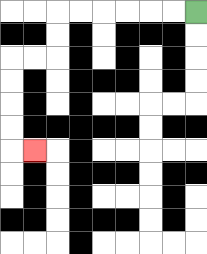{'start': '[8, 0]', 'end': '[1, 6]', 'path_directions': 'L,L,L,L,L,L,D,D,L,L,D,D,D,D,R', 'path_coordinates': '[[8, 0], [7, 0], [6, 0], [5, 0], [4, 0], [3, 0], [2, 0], [2, 1], [2, 2], [1, 2], [0, 2], [0, 3], [0, 4], [0, 5], [0, 6], [1, 6]]'}